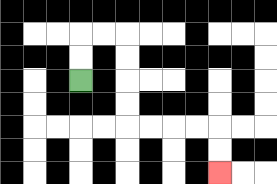{'start': '[3, 3]', 'end': '[9, 7]', 'path_directions': 'U,U,R,R,D,D,D,D,R,R,R,R,D,D', 'path_coordinates': '[[3, 3], [3, 2], [3, 1], [4, 1], [5, 1], [5, 2], [5, 3], [5, 4], [5, 5], [6, 5], [7, 5], [8, 5], [9, 5], [9, 6], [9, 7]]'}